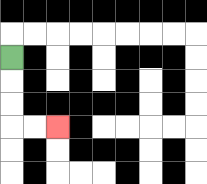{'start': '[0, 2]', 'end': '[2, 5]', 'path_directions': 'D,D,D,R,R', 'path_coordinates': '[[0, 2], [0, 3], [0, 4], [0, 5], [1, 5], [2, 5]]'}